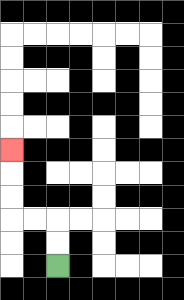{'start': '[2, 11]', 'end': '[0, 6]', 'path_directions': 'U,U,L,L,U,U,U', 'path_coordinates': '[[2, 11], [2, 10], [2, 9], [1, 9], [0, 9], [0, 8], [0, 7], [0, 6]]'}